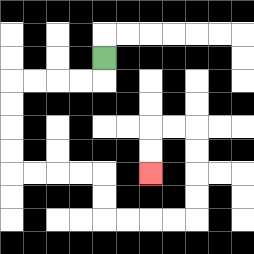{'start': '[4, 2]', 'end': '[6, 7]', 'path_directions': 'D,L,L,L,L,D,D,D,D,R,R,R,R,D,D,R,R,R,R,U,U,U,U,L,L,D,D', 'path_coordinates': '[[4, 2], [4, 3], [3, 3], [2, 3], [1, 3], [0, 3], [0, 4], [0, 5], [0, 6], [0, 7], [1, 7], [2, 7], [3, 7], [4, 7], [4, 8], [4, 9], [5, 9], [6, 9], [7, 9], [8, 9], [8, 8], [8, 7], [8, 6], [8, 5], [7, 5], [6, 5], [6, 6], [6, 7]]'}